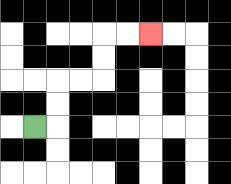{'start': '[1, 5]', 'end': '[6, 1]', 'path_directions': 'R,U,U,R,R,U,U,R,R', 'path_coordinates': '[[1, 5], [2, 5], [2, 4], [2, 3], [3, 3], [4, 3], [4, 2], [4, 1], [5, 1], [6, 1]]'}